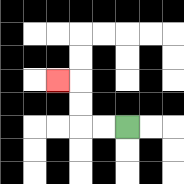{'start': '[5, 5]', 'end': '[2, 3]', 'path_directions': 'L,L,U,U,L', 'path_coordinates': '[[5, 5], [4, 5], [3, 5], [3, 4], [3, 3], [2, 3]]'}